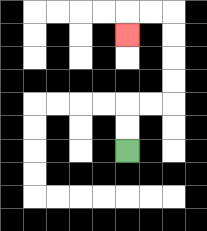{'start': '[5, 6]', 'end': '[5, 1]', 'path_directions': 'U,U,R,R,U,U,U,U,L,L,D', 'path_coordinates': '[[5, 6], [5, 5], [5, 4], [6, 4], [7, 4], [7, 3], [7, 2], [7, 1], [7, 0], [6, 0], [5, 0], [5, 1]]'}